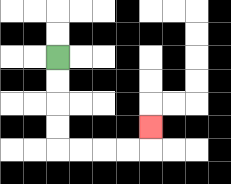{'start': '[2, 2]', 'end': '[6, 5]', 'path_directions': 'D,D,D,D,R,R,R,R,U', 'path_coordinates': '[[2, 2], [2, 3], [2, 4], [2, 5], [2, 6], [3, 6], [4, 6], [5, 6], [6, 6], [6, 5]]'}